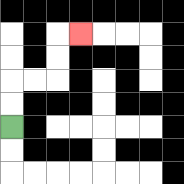{'start': '[0, 5]', 'end': '[3, 1]', 'path_directions': 'U,U,R,R,U,U,R', 'path_coordinates': '[[0, 5], [0, 4], [0, 3], [1, 3], [2, 3], [2, 2], [2, 1], [3, 1]]'}